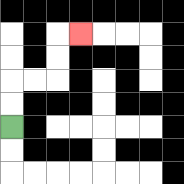{'start': '[0, 5]', 'end': '[3, 1]', 'path_directions': 'U,U,R,R,U,U,R', 'path_coordinates': '[[0, 5], [0, 4], [0, 3], [1, 3], [2, 3], [2, 2], [2, 1], [3, 1]]'}